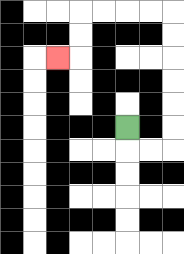{'start': '[5, 5]', 'end': '[2, 2]', 'path_directions': 'D,R,R,U,U,U,U,U,U,L,L,L,L,D,D,L', 'path_coordinates': '[[5, 5], [5, 6], [6, 6], [7, 6], [7, 5], [7, 4], [7, 3], [7, 2], [7, 1], [7, 0], [6, 0], [5, 0], [4, 0], [3, 0], [3, 1], [3, 2], [2, 2]]'}